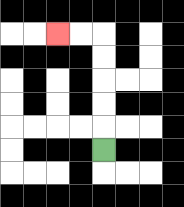{'start': '[4, 6]', 'end': '[2, 1]', 'path_directions': 'U,U,U,U,U,L,L', 'path_coordinates': '[[4, 6], [4, 5], [4, 4], [4, 3], [4, 2], [4, 1], [3, 1], [2, 1]]'}